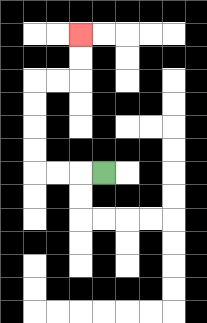{'start': '[4, 7]', 'end': '[3, 1]', 'path_directions': 'L,L,L,U,U,U,U,R,R,U,U', 'path_coordinates': '[[4, 7], [3, 7], [2, 7], [1, 7], [1, 6], [1, 5], [1, 4], [1, 3], [2, 3], [3, 3], [3, 2], [3, 1]]'}